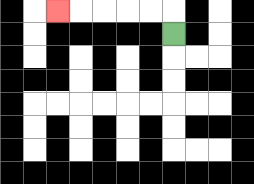{'start': '[7, 1]', 'end': '[2, 0]', 'path_directions': 'U,L,L,L,L,L', 'path_coordinates': '[[7, 1], [7, 0], [6, 0], [5, 0], [4, 0], [3, 0], [2, 0]]'}